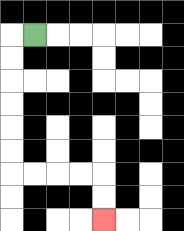{'start': '[1, 1]', 'end': '[4, 9]', 'path_directions': 'L,D,D,D,D,D,D,R,R,R,R,D,D', 'path_coordinates': '[[1, 1], [0, 1], [0, 2], [0, 3], [0, 4], [0, 5], [0, 6], [0, 7], [1, 7], [2, 7], [3, 7], [4, 7], [4, 8], [4, 9]]'}